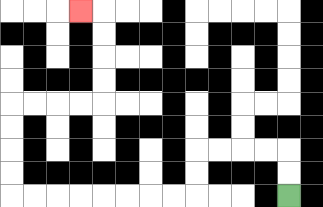{'start': '[12, 8]', 'end': '[3, 0]', 'path_directions': 'U,U,L,L,L,L,D,D,L,L,L,L,L,L,L,L,U,U,U,U,R,R,R,R,U,U,U,U,L', 'path_coordinates': '[[12, 8], [12, 7], [12, 6], [11, 6], [10, 6], [9, 6], [8, 6], [8, 7], [8, 8], [7, 8], [6, 8], [5, 8], [4, 8], [3, 8], [2, 8], [1, 8], [0, 8], [0, 7], [0, 6], [0, 5], [0, 4], [1, 4], [2, 4], [3, 4], [4, 4], [4, 3], [4, 2], [4, 1], [4, 0], [3, 0]]'}